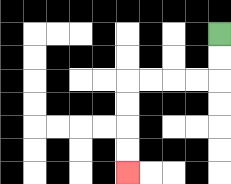{'start': '[9, 1]', 'end': '[5, 7]', 'path_directions': 'D,D,L,L,L,L,D,D,D,D', 'path_coordinates': '[[9, 1], [9, 2], [9, 3], [8, 3], [7, 3], [6, 3], [5, 3], [5, 4], [5, 5], [5, 6], [5, 7]]'}